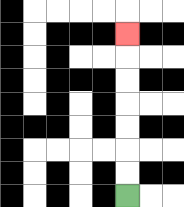{'start': '[5, 8]', 'end': '[5, 1]', 'path_directions': 'U,U,U,U,U,U,U', 'path_coordinates': '[[5, 8], [5, 7], [5, 6], [5, 5], [5, 4], [5, 3], [5, 2], [5, 1]]'}